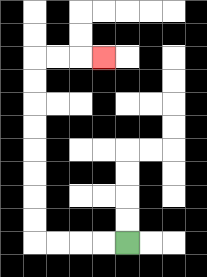{'start': '[5, 10]', 'end': '[4, 2]', 'path_directions': 'L,L,L,L,U,U,U,U,U,U,U,U,R,R,R', 'path_coordinates': '[[5, 10], [4, 10], [3, 10], [2, 10], [1, 10], [1, 9], [1, 8], [1, 7], [1, 6], [1, 5], [1, 4], [1, 3], [1, 2], [2, 2], [3, 2], [4, 2]]'}